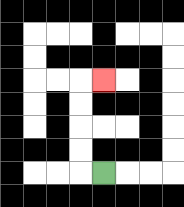{'start': '[4, 7]', 'end': '[4, 3]', 'path_directions': 'L,U,U,U,U,R', 'path_coordinates': '[[4, 7], [3, 7], [3, 6], [3, 5], [3, 4], [3, 3], [4, 3]]'}